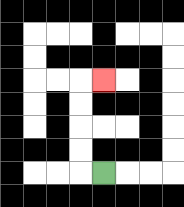{'start': '[4, 7]', 'end': '[4, 3]', 'path_directions': 'L,U,U,U,U,R', 'path_coordinates': '[[4, 7], [3, 7], [3, 6], [3, 5], [3, 4], [3, 3], [4, 3]]'}